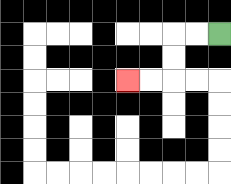{'start': '[9, 1]', 'end': '[5, 3]', 'path_directions': 'L,L,D,D,L,L', 'path_coordinates': '[[9, 1], [8, 1], [7, 1], [7, 2], [7, 3], [6, 3], [5, 3]]'}